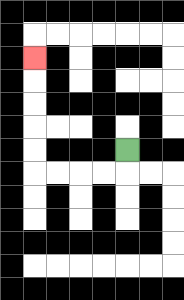{'start': '[5, 6]', 'end': '[1, 2]', 'path_directions': 'D,L,L,L,L,U,U,U,U,U', 'path_coordinates': '[[5, 6], [5, 7], [4, 7], [3, 7], [2, 7], [1, 7], [1, 6], [1, 5], [1, 4], [1, 3], [1, 2]]'}